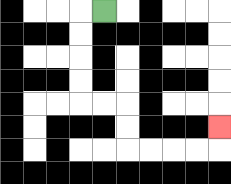{'start': '[4, 0]', 'end': '[9, 5]', 'path_directions': 'L,D,D,D,D,R,R,D,D,R,R,R,R,U', 'path_coordinates': '[[4, 0], [3, 0], [3, 1], [3, 2], [3, 3], [3, 4], [4, 4], [5, 4], [5, 5], [5, 6], [6, 6], [7, 6], [8, 6], [9, 6], [9, 5]]'}